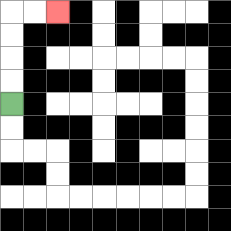{'start': '[0, 4]', 'end': '[2, 0]', 'path_directions': 'U,U,U,U,R,R', 'path_coordinates': '[[0, 4], [0, 3], [0, 2], [0, 1], [0, 0], [1, 0], [2, 0]]'}